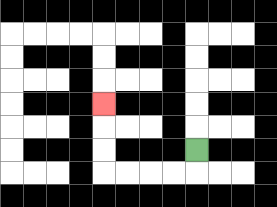{'start': '[8, 6]', 'end': '[4, 4]', 'path_directions': 'D,L,L,L,L,U,U,U', 'path_coordinates': '[[8, 6], [8, 7], [7, 7], [6, 7], [5, 7], [4, 7], [4, 6], [4, 5], [4, 4]]'}